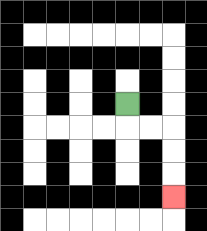{'start': '[5, 4]', 'end': '[7, 8]', 'path_directions': 'D,R,R,D,D,D', 'path_coordinates': '[[5, 4], [5, 5], [6, 5], [7, 5], [7, 6], [7, 7], [7, 8]]'}